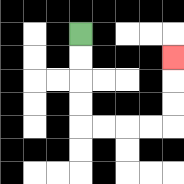{'start': '[3, 1]', 'end': '[7, 2]', 'path_directions': 'D,D,D,D,R,R,R,R,U,U,U', 'path_coordinates': '[[3, 1], [3, 2], [3, 3], [3, 4], [3, 5], [4, 5], [5, 5], [6, 5], [7, 5], [7, 4], [7, 3], [7, 2]]'}